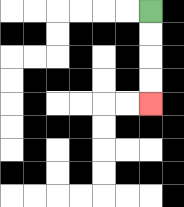{'start': '[6, 0]', 'end': '[6, 4]', 'path_directions': 'D,D,D,D', 'path_coordinates': '[[6, 0], [6, 1], [6, 2], [6, 3], [6, 4]]'}